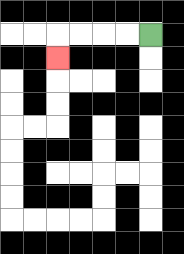{'start': '[6, 1]', 'end': '[2, 2]', 'path_directions': 'L,L,L,L,D', 'path_coordinates': '[[6, 1], [5, 1], [4, 1], [3, 1], [2, 1], [2, 2]]'}